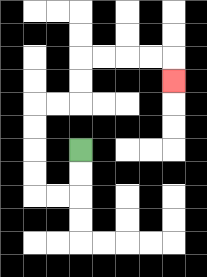{'start': '[3, 6]', 'end': '[7, 3]', 'path_directions': 'D,D,L,L,U,U,U,U,R,R,U,U,R,R,R,R,D', 'path_coordinates': '[[3, 6], [3, 7], [3, 8], [2, 8], [1, 8], [1, 7], [1, 6], [1, 5], [1, 4], [2, 4], [3, 4], [3, 3], [3, 2], [4, 2], [5, 2], [6, 2], [7, 2], [7, 3]]'}